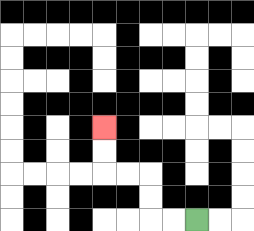{'start': '[8, 9]', 'end': '[4, 5]', 'path_directions': 'L,L,U,U,L,L,U,U', 'path_coordinates': '[[8, 9], [7, 9], [6, 9], [6, 8], [6, 7], [5, 7], [4, 7], [4, 6], [4, 5]]'}